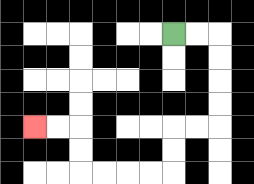{'start': '[7, 1]', 'end': '[1, 5]', 'path_directions': 'R,R,D,D,D,D,L,L,D,D,L,L,L,L,U,U,L,L', 'path_coordinates': '[[7, 1], [8, 1], [9, 1], [9, 2], [9, 3], [9, 4], [9, 5], [8, 5], [7, 5], [7, 6], [7, 7], [6, 7], [5, 7], [4, 7], [3, 7], [3, 6], [3, 5], [2, 5], [1, 5]]'}